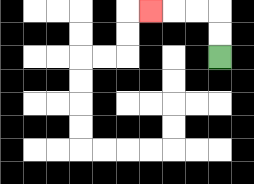{'start': '[9, 2]', 'end': '[6, 0]', 'path_directions': 'U,U,L,L,L', 'path_coordinates': '[[9, 2], [9, 1], [9, 0], [8, 0], [7, 0], [6, 0]]'}